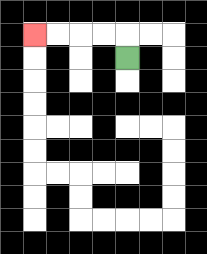{'start': '[5, 2]', 'end': '[1, 1]', 'path_directions': 'U,L,L,L,L', 'path_coordinates': '[[5, 2], [5, 1], [4, 1], [3, 1], [2, 1], [1, 1]]'}